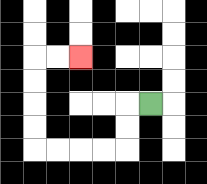{'start': '[6, 4]', 'end': '[3, 2]', 'path_directions': 'L,D,D,L,L,L,L,U,U,U,U,R,R', 'path_coordinates': '[[6, 4], [5, 4], [5, 5], [5, 6], [4, 6], [3, 6], [2, 6], [1, 6], [1, 5], [1, 4], [1, 3], [1, 2], [2, 2], [3, 2]]'}